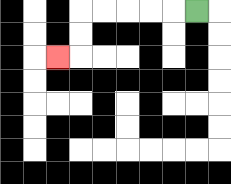{'start': '[8, 0]', 'end': '[2, 2]', 'path_directions': 'L,L,L,L,L,D,D,L', 'path_coordinates': '[[8, 0], [7, 0], [6, 0], [5, 0], [4, 0], [3, 0], [3, 1], [3, 2], [2, 2]]'}